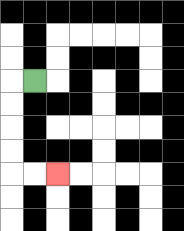{'start': '[1, 3]', 'end': '[2, 7]', 'path_directions': 'L,D,D,D,D,R,R', 'path_coordinates': '[[1, 3], [0, 3], [0, 4], [0, 5], [0, 6], [0, 7], [1, 7], [2, 7]]'}